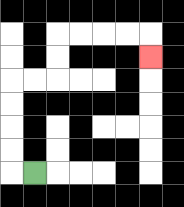{'start': '[1, 7]', 'end': '[6, 2]', 'path_directions': 'L,U,U,U,U,R,R,U,U,R,R,R,R,D', 'path_coordinates': '[[1, 7], [0, 7], [0, 6], [0, 5], [0, 4], [0, 3], [1, 3], [2, 3], [2, 2], [2, 1], [3, 1], [4, 1], [5, 1], [6, 1], [6, 2]]'}